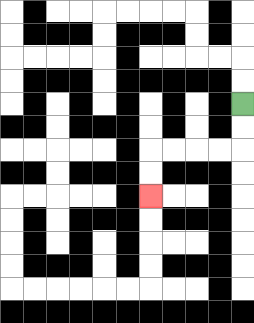{'start': '[10, 4]', 'end': '[6, 8]', 'path_directions': 'D,D,L,L,L,L,D,D', 'path_coordinates': '[[10, 4], [10, 5], [10, 6], [9, 6], [8, 6], [7, 6], [6, 6], [6, 7], [6, 8]]'}